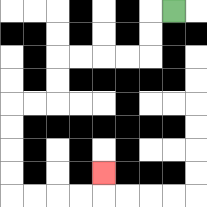{'start': '[7, 0]', 'end': '[4, 7]', 'path_directions': 'L,D,D,L,L,L,L,D,D,L,L,D,D,D,D,R,R,R,R,U', 'path_coordinates': '[[7, 0], [6, 0], [6, 1], [6, 2], [5, 2], [4, 2], [3, 2], [2, 2], [2, 3], [2, 4], [1, 4], [0, 4], [0, 5], [0, 6], [0, 7], [0, 8], [1, 8], [2, 8], [3, 8], [4, 8], [4, 7]]'}